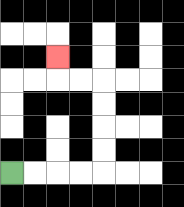{'start': '[0, 7]', 'end': '[2, 2]', 'path_directions': 'R,R,R,R,U,U,U,U,L,L,U', 'path_coordinates': '[[0, 7], [1, 7], [2, 7], [3, 7], [4, 7], [4, 6], [4, 5], [4, 4], [4, 3], [3, 3], [2, 3], [2, 2]]'}